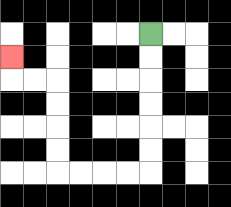{'start': '[6, 1]', 'end': '[0, 2]', 'path_directions': 'D,D,D,D,D,D,L,L,L,L,U,U,U,U,L,L,U', 'path_coordinates': '[[6, 1], [6, 2], [6, 3], [6, 4], [6, 5], [6, 6], [6, 7], [5, 7], [4, 7], [3, 7], [2, 7], [2, 6], [2, 5], [2, 4], [2, 3], [1, 3], [0, 3], [0, 2]]'}